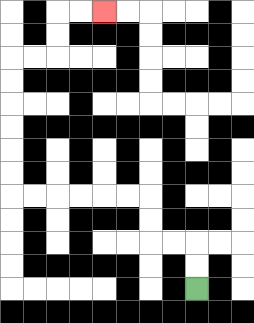{'start': '[8, 12]', 'end': '[4, 0]', 'path_directions': 'U,U,L,L,U,U,L,L,L,L,L,L,U,U,U,U,U,U,R,R,U,U,R,R', 'path_coordinates': '[[8, 12], [8, 11], [8, 10], [7, 10], [6, 10], [6, 9], [6, 8], [5, 8], [4, 8], [3, 8], [2, 8], [1, 8], [0, 8], [0, 7], [0, 6], [0, 5], [0, 4], [0, 3], [0, 2], [1, 2], [2, 2], [2, 1], [2, 0], [3, 0], [4, 0]]'}